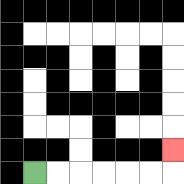{'start': '[1, 7]', 'end': '[7, 6]', 'path_directions': 'R,R,R,R,R,R,U', 'path_coordinates': '[[1, 7], [2, 7], [3, 7], [4, 7], [5, 7], [6, 7], [7, 7], [7, 6]]'}